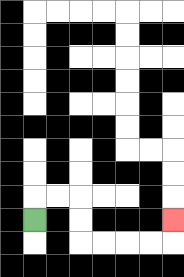{'start': '[1, 9]', 'end': '[7, 9]', 'path_directions': 'U,R,R,D,D,R,R,R,R,U', 'path_coordinates': '[[1, 9], [1, 8], [2, 8], [3, 8], [3, 9], [3, 10], [4, 10], [5, 10], [6, 10], [7, 10], [7, 9]]'}